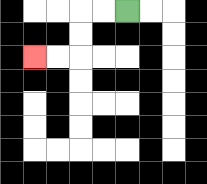{'start': '[5, 0]', 'end': '[1, 2]', 'path_directions': 'L,L,D,D,L,L', 'path_coordinates': '[[5, 0], [4, 0], [3, 0], [3, 1], [3, 2], [2, 2], [1, 2]]'}